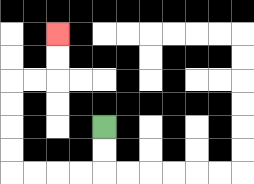{'start': '[4, 5]', 'end': '[2, 1]', 'path_directions': 'D,D,L,L,L,L,U,U,U,U,R,R,U,U', 'path_coordinates': '[[4, 5], [4, 6], [4, 7], [3, 7], [2, 7], [1, 7], [0, 7], [0, 6], [0, 5], [0, 4], [0, 3], [1, 3], [2, 3], [2, 2], [2, 1]]'}